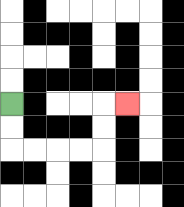{'start': '[0, 4]', 'end': '[5, 4]', 'path_directions': 'D,D,R,R,R,R,U,U,R', 'path_coordinates': '[[0, 4], [0, 5], [0, 6], [1, 6], [2, 6], [3, 6], [4, 6], [4, 5], [4, 4], [5, 4]]'}